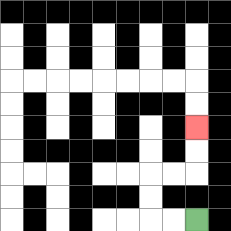{'start': '[8, 9]', 'end': '[8, 5]', 'path_directions': 'L,L,U,U,R,R,U,U', 'path_coordinates': '[[8, 9], [7, 9], [6, 9], [6, 8], [6, 7], [7, 7], [8, 7], [8, 6], [8, 5]]'}